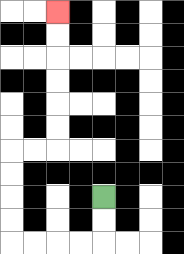{'start': '[4, 8]', 'end': '[2, 0]', 'path_directions': 'D,D,L,L,L,L,U,U,U,U,R,R,U,U,U,U,U,U', 'path_coordinates': '[[4, 8], [4, 9], [4, 10], [3, 10], [2, 10], [1, 10], [0, 10], [0, 9], [0, 8], [0, 7], [0, 6], [1, 6], [2, 6], [2, 5], [2, 4], [2, 3], [2, 2], [2, 1], [2, 0]]'}